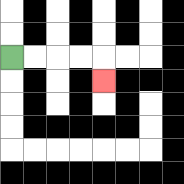{'start': '[0, 2]', 'end': '[4, 3]', 'path_directions': 'R,R,R,R,D', 'path_coordinates': '[[0, 2], [1, 2], [2, 2], [3, 2], [4, 2], [4, 3]]'}